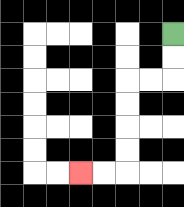{'start': '[7, 1]', 'end': '[3, 7]', 'path_directions': 'D,D,L,L,D,D,D,D,L,L', 'path_coordinates': '[[7, 1], [7, 2], [7, 3], [6, 3], [5, 3], [5, 4], [5, 5], [5, 6], [5, 7], [4, 7], [3, 7]]'}